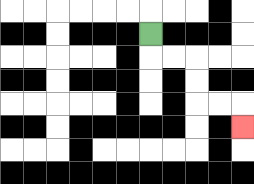{'start': '[6, 1]', 'end': '[10, 5]', 'path_directions': 'D,R,R,D,D,R,R,D', 'path_coordinates': '[[6, 1], [6, 2], [7, 2], [8, 2], [8, 3], [8, 4], [9, 4], [10, 4], [10, 5]]'}